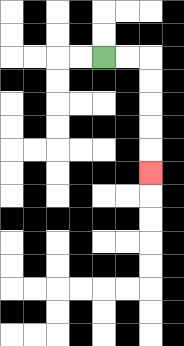{'start': '[4, 2]', 'end': '[6, 7]', 'path_directions': 'R,R,D,D,D,D,D', 'path_coordinates': '[[4, 2], [5, 2], [6, 2], [6, 3], [6, 4], [6, 5], [6, 6], [6, 7]]'}